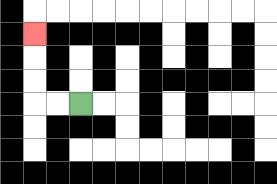{'start': '[3, 4]', 'end': '[1, 1]', 'path_directions': 'L,L,U,U,U', 'path_coordinates': '[[3, 4], [2, 4], [1, 4], [1, 3], [1, 2], [1, 1]]'}